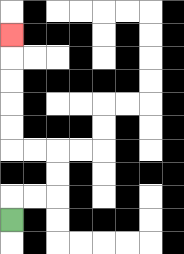{'start': '[0, 9]', 'end': '[0, 1]', 'path_directions': 'U,R,R,U,U,L,L,U,U,U,U,U', 'path_coordinates': '[[0, 9], [0, 8], [1, 8], [2, 8], [2, 7], [2, 6], [1, 6], [0, 6], [0, 5], [0, 4], [0, 3], [0, 2], [0, 1]]'}